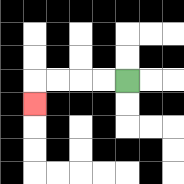{'start': '[5, 3]', 'end': '[1, 4]', 'path_directions': 'L,L,L,L,D', 'path_coordinates': '[[5, 3], [4, 3], [3, 3], [2, 3], [1, 3], [1, 4]]'}